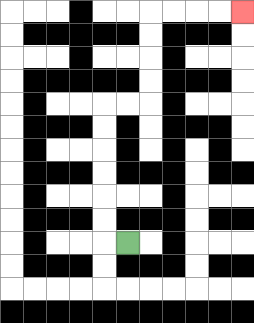{'start': '[5, 10]', 'end': '[10, 0]', 'path_directions': 'L,U,U,U,U,U,U,R,R,U,U,U,U,R,R,R,R', 'path_coordinates': '[[5, 10], [4, 10], [4, 9], [4, 8], [4, 7], [4, 6], [4, 5], [4, 4], [5, 4], [6, 4], [6, 3], [6, 2], [6, 1], [6, 0], [7, 0], [8, 0], [9, 0], [10, 0]]'}